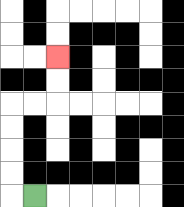{'start': '[1, 8]', 'end': '[2, 2]', 'path_directions': 'L,U,U,U,U,R,R,U,U', 'path_coordinates': '[[1, 8], [0, 8], [0, 7], [0, 6], [0, 5], [0, 4], [1, 4], [2, 4], [2, 3], [2, 2]]'}